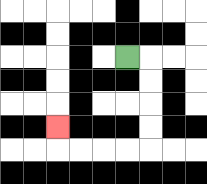{'start': '[5, 2]', 'end': '[2, 5]', 'path_directions': 'R,D,D,D,D,L,L,L,L,U', 'path_coordinates': '[[5, 2], [6, 2], [6, 3], [6, 4], [6, 5], [6, 6], [5, 6], [4, 6], [3, 6], [2, 6], [2, 5]]'}